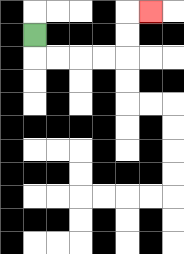{'start': '[1, 1]', 'end': '[6, 0]', 'path_directions': 'D,R,R,R,R,U,U,R', 'path_coordinates': '[[1, 1], [1, 2], [2, 2], [3, 2], [4, 2], [5, 2], [5, 1], [5, 0], [6, 0]]'}